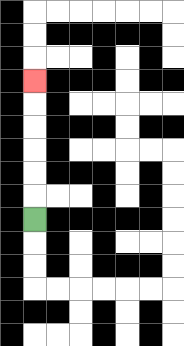{'start': '[1, 9]', 'end': '[1, 3]', 'path_directions': 'U,U,U,U,U,U', 'path_coordinates': '[[1, 9], [1, 8], [1, 7], [1, 6], [1, 5], [1, 4], [1, 3]]'}